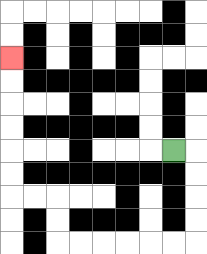{'start': '[7, 6]', 'end': '[0, 2]', 'path_directions': 'R,D,D,D,D,L,L,L,L,L,L,U,U,L,L,U,U,U,U,U,U', 'path_coordinates': '[[7, 6], [8, 6], [8, 7], [8, 8], [8, 9], [8, 10], [7, 10], [6, 10], [5, 10], [4, 10], [3, 10], [2, 10], [2, 9], [2, 8], [1, 8], [0, 8], [0, 7], [0, 6], [0, 5], [0, 4], [0, 3], [0, 2]]'}